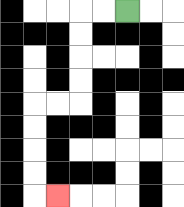{'start': '[5, 0]', 'end': '[2, 8]', 'path_directions': 'L,L,D,D,D,D,L,L,D,D,D,D,R', 'path_coordinates': '[[5, 0], [4, 0], [3, 0], [3, 1], [3, 2], [3, 3], [3, 4], [2, 4], [1, 4], [1, 5], [1, 6], [1, 7], [1, 8], [2, 8]]'}